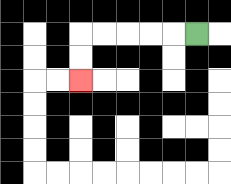{'start': '[8, 1]', 'end': '[3, 3]', 'path_directions': 'L,L,L,L,L,D,D', 'path_coordinates': '[[8, 1], [7, 1], [6, 1], [5, 1], [4, 1], [3, 1], [3, 2], [3, 3]]'}